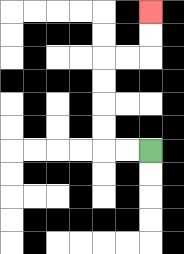{'start': '[6, 6]', 'end': '[6, 0]', 'path_directions': 'L,L,U,U,U,U,R,R,U,U', 'path_coordinates': '[[6, 6], [5, 6], [4, 6], [4, 5], [4, 4], [4, 3], [4, 2], [5, 2], [6, 2], [6, 1], [6, 0]]'}